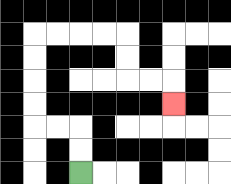{'start': '[3, 7]', 'end': '[7, 4]', 'path_directions': 'U,U,L,L,U,U,U,U,R,R,R,R,D,D,R,R,D', 'path_coordinates': '[[3, 7], [3, 6], [3, 5], [2, 5], [1, 5], [1, 4], [1, 3], [1, 2], [1, 1], [2, 1], [3, 1], [4, 1], [5, 1], [5, 2], [5, 3], [6, 3], [7, 3], [7, 4]]'}